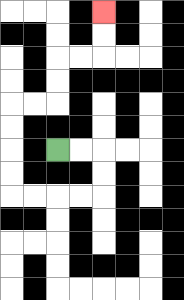{'start': '[2, 6]', 'end': '[4, 0]', 'path_directions': 'R,R,D,D,L,L,L,L,U,U,U,U,R,R,U,U,R,R,U,U', 'path_coordinates': '[[2, 6], [3, 6], [4, 6], [4, 7], [4, 8], [3, 8], [2, 8], [1, 8], [0, 8], [0, 7], [0, 6], [0, 5], [0, 4], [1, 4], [2, 4], [2, 3], [2, 2], [3, 2], [4, 2], [4, 1], [4, 0]]'}